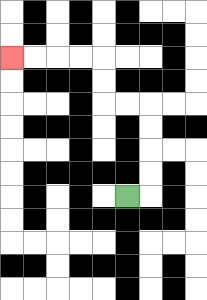{'start': '[5, 8]', 'end': '[0, 2]', 'path_directions': 'R,U,U,U,U,L,L,U,U,L,L,L,L', 'path_coordinates': '[[5, 8], [6, 8], [6, 7], [6, 6], [6, 5], [6, 4], [5, 4], [4, 4], [4, 3], [4, 2], [3, 2], [2, 2], [1, 2], [0, 2]]'}